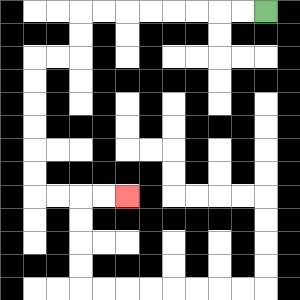{'start': '[11, 0]', 'end': '[5, 8]', 'path_directions': 'L,L,L,L,L,L,L,L,D,D,L,L,D,D,D,D,D,D,R,R,R,R', 'path_coordinates': '[[11, 0], [10, 0], [9, 0], [8, 0], [7, 0], [6, 0], [5, 0], [4, 0], [3, 0], [3, 1], [3, 2], [2, 2], [1, 2], [1, 3], [1, 4], [1, 5], [1, 6], [1, 7], [1, 8], [2, 8], [3, 8], [4, 8], [5, 8]]'}